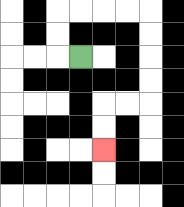{'start': '[3, 2]', 'end': '[4, 6]', 'path_directions': 'L,U,U,R,R,R,R,D,D,D,D,L,L,D,D', 'path_coordinates': '[[3, 2], [2, 2], [2, 1], [2, 0], [3, 0], [4, 0], [5, 0], [6, 0], [6, 1], [6, 2], [6, 3], [6, 4], [5, 4], [4, 4], [4, 5], [4, 6]]'}